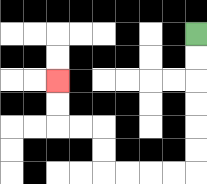{'start': '[8, 1]', 'end': '[2, 3]', 'path_directions': 'D,D,D,D,D,D,L,L,L,L,U,U,L,L,U,U', 'path_coordinates': '[[8, 1], [8, 2], [8, 3], [8, 4], [8, 5], [8, 6], [8, 7], [7, 7], [6, 7], [5, 7], [4, 7], [4, 6], [4, 5], [3, 5], [2, 5], [2, 4], [2, 3]]'}